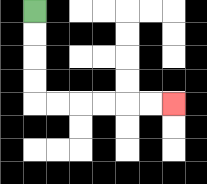{'start': '[1, 0]', 'end': '[7, 4]', 'path_directions': 'D,D,D,D,R,R,R,R,R,R', 'path_coordinates': '[[1, 0], [1, 1], [1, 2], [1, 3], [1, 4], [2, 4], [3, 4], [4, 4], [5, 4], [6, 4], [7, 4]]'}